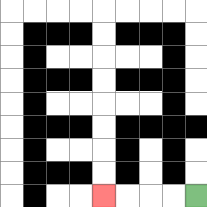{'start': '[8, 8]', 'end': '[4, 8]', 'path_directions': 'L,L,L,L', 'path_coordinates': '[[8, 8], [7, 8], [6, 8], [5, 8], [4, 8]]'}